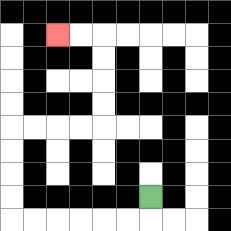{'start': '[6, 8]', 'end': '[2, 1]', 'path_directions': 'D,L,L,L,L,L,L,U,U,U,U,R,R,R,R,U,U,U,U,L,L', 'path_coordinates': '[[6, 8], [6, 9], [5, 9], [4, 9], [3, 9], [2, 9], [1, 9], [0, 9], [0, 8], [0, 7], [0, 6], [0, 5], [1, 5], [2, 5], [3, 5], [4, 5], [4, 4], [4, 3], [4, 2], [4, 1], [3, 1], [2, 1]]'}